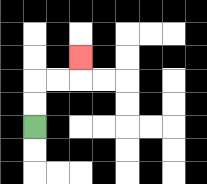{'start': '[1, 5]', 'end': '[3, 2]', 'path_directions': 'U,U,R,R,U', 'path_coordinates': '[[1, 5], [1, 4], [1, 3], [2, 3], [3, 3], [3, 2]]'}